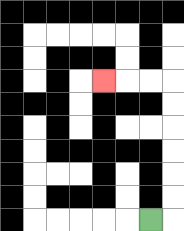{'start': '[6, 9]', 'end': '[4, 3]', 'path_directions': 'R,U,U,U,U,U,U,L,L,L', 'path_coordinates': '[[6, 9], [7, 9], [7, 8], [7, 7], [7, 6], [7, 5], [7, 4], [7, 3], [6, 3], [5, 3], [4, 3]]'}